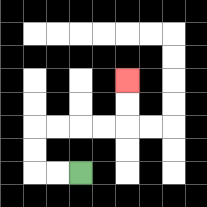{'start': '[3, 7]', 'end': '[5, 3]', 'path_directions': 'L,L,U,U,R,R,R,R,U,U', 'path_coordinates': '[[3, 7], [2, 7], [1, 7], [1, 6], [1, 5], [2, 5], [3, 5], [4, 5], [5, 5], [5, 4], [5, 3]]'}